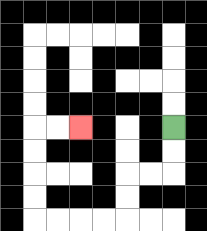{'start': '[7, 5]', 'end': '[3, 5]', 'path_directions': 'D,D,L,L,D,D,L,L,L,L,U,U,U,U,R,R', 'path_coordinates': '[[7, 5], [7, 6], [7, 7], [6, 7], [5, 7], [5, 8], [5, 9], [4, 9], [3, 9], [2, 9], [1, 9], [1, 8], [1, 7], [1, 6], [1, 5], [2, 5], [3, 5]]'}